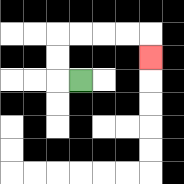{'start': '[3, 3]', 'end': '[6, 2]', 'path_directions': 'L,U,U,R,R,R,R,D', 'path_coordinates': '[[3, 3], [2, 3], [2, 2], [2, 1], [3, 1], [4, 1], [5, 1], [6, 1], [6, 2]]'}